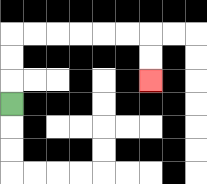{'start': '[0, 4]', 'end': '[6, 3]', 'path_directions': 'U,U,U,R,R,R,R,R,R,D,D', 'path_coordinates': '[[0, 4], [0, 3], [0, 2], [0, 1], [1, 1], [2, 1], [3, 1], [4, 1], [5, 1], [6, 1], [6, 2], [6, 3]]'}